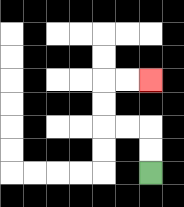{'start': '[6, 7]', 'end': '[6, 3]', 'path_directions': 'U,U,L,L,U,U,R,R', 'path_coordinates': '[[6, 7], [6, 6], [6, 5], [5, 5], [4, 5], [4, 4], [4, 3], [5, 3], [6, 3]]'}